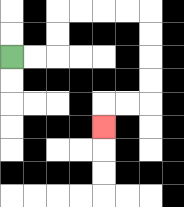{'start': '[0, 2]', 'end': '[4, 5]', 'path_directions': 'R,R,U,U,R,R,R,R,D,D,D,D,L,L,D', 'path_coordinates': '[[0, 2], [1, 2], [2, 2], [2, 1], [2, 0], [3, 0], [4, 0], [5, 0], [6, 0], [6, 1], [6, 2], [6, 3], [6, 4], [5, 4], [4, 4], [4, 5]]'}